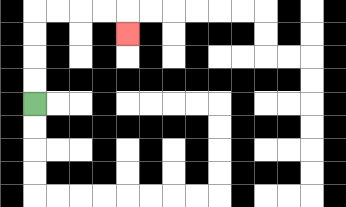{'start': '[1, 4]', 'end': '[5, 1]', 'path_directions': 'U,U,U,U,R,R,R,R,D', 'path_coordinates': '[[1, 4], [1, 3], [1, 2], [1, 1], [1, 0], [2, 0], [3, 0], [4, 0], [5, 0], [5, 1]]'}